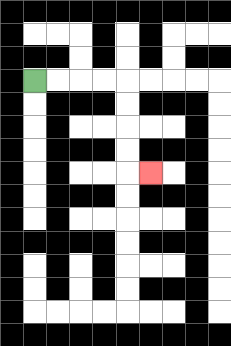{'start': '[1, 3]', 'end': '[6, 7]', 'path_directions': 'R,R,R,R,D,D,D,D,R', 'path_coordinates': '[[1, 3], [2, 3], [3, 3], [4, 3], [5, 3], [5, 4], [5, 5], [5, 6], [5, 7], [6, 7]]'}